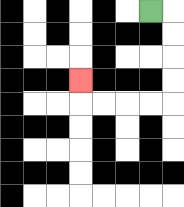{'start': '[6, 0]', 'end': '[3, 3]', 'path_directions': 'R,D,D,D,D,L,L,L,L,U', 'path_coordinates': '[[6, 0], [7, 0], [7, 1], [7, 2], [7, 3], [7, 4], [6, 4], [5, 4], [4, 4], [3, 4], [3, 3]]'}